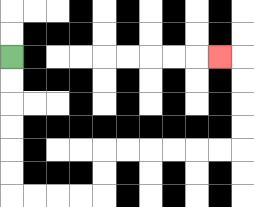{'start': '[0, 2]', 'end': '[9, 2]', 'path_directions': 'D,D,D,D,D,D,R,R,R,R,U,U,R,R,R,R,R,R,U,U,U,U,L', 'path_coordinates': '[[0, 2], [0, 3], [0, 4], [0, 5], [0, 6], [0, 7], [0, 8], [1, 8], [2, 8], [3, 8], [4, 8], [4, 7], [4, 6], [5, 6], [6, 6], [7, 6], [8, 6], [9, 6], [10, 6], [10, 5], [10, 4], [10, 3], [10, 2], [9, 2]]'}